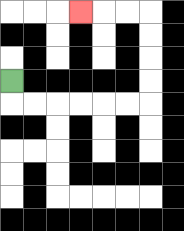{'start': '[0, 3]', 'end': '[3, 0]', 'path_directions': 'D,R,R,R,R,R,R,U,U,U,U,L,L,L', 'path_coordinates': '[[0, 3], [0, 4], [1, 4], [2, 4], [3, 4], [4, 4], [5, 4], [6, 4], [6, 3], [6, 2], [6, 1], [6, 0], [5, 0], [4, 0], [3, 0]]'}